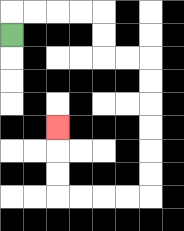{'start': '[0, 1]', 'end': '[2, 5]', 'path_directions': 'U,R,R,R,R,D,D,R,R,D,D,D,D,D,D,L,L,L,L,U,U,U', 'path_coordinates': '[[0, 1], [0, 0], [1, 0], [2, 0], [3, 0], [4, 0], [4, 1], [4, 2], [5, 2], [6, 2], [6, 3], [6, 4], [6, 5], [6, 6], [6, 7], [6, 8], [5, 8], [4, 8], [3, 8], [2, 8], [2, 7], [2, 6], [2, 5]]'}